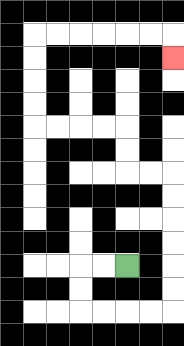{'start': '[5, 11]', 'end': '[7, 2]', 'path_directions': 'L,L,D,D,R,R,R,R,U,U,U,U,U,U,L,L,U,U,L,L,L,L,U,U,U,U,R,R,R,R,R,R,D', 'path_coordinates': '[[5, 11], [4, 11], [3, 11], [3, 12], [3, 13], [4, 13], [5, 13], [6, 13], [7, 13], [7, 12], [7, 11], [7, 10], [7, 9], [7, 8], [7, 7], [6, 7], [5, 7], [5, 6], [5, 5], [4, 5], [3, 5], [2, 5], [1, 5], [1, 4], [1, 3], [1, 2], [1, 1], [2, 1], [3, 1], [4, 1], [5, 1], [6, 1], [7, 1], [7, 2]]'}